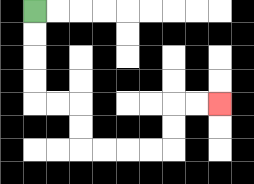{'start': '[1, 0]', 'end': '[9, 4]', 'path_directions': 'D,D,D,D,R,R,D,D,R,R,R,R,U,U,R,R', 'path_coordinates': '[[1, 0], [1, 1], [1, 2], [1, 3], [1, 4], [2, 4], [3, 4], [3, 5], [3, 6], [4, 6], [5, 6], [6, 6], [7, 6], [7, 5], [7, 4], [8, 4], [9, 4]]'}